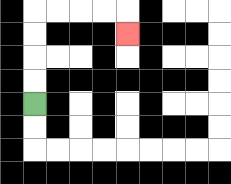{'start': '[1, 4]', 'end': '[5, 1]', 'path_directions': 'U,U,U,U,R,R,R,R,D', 'path_coordinates': '[[1, 4], [1, 3], [1, 2], [1, 1], [1, 0], [2, 0], [3, 0], [4, 0], [5, 0], [5, 1]]'}